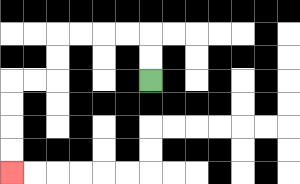{'start': '[6, 3]', 'end': '[0, 7]', 'path_directions': 'U,U,L,L,L,L,D,D,L,L,D,D,D,D', 'path_coordinates': '[[6, 3], [6, 2], [6, 1], [5, 1], [4, 1], [3, 1], [2, 1], [2, 2], [2, 3], [1, 3], [0, 3], [0, 4], [0, 5], [0, 6], [0, 7]]'}